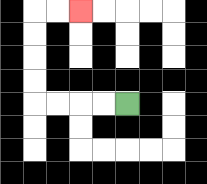{'start': '[5, 4]', 'end': '[3, 0]', 'path_directions': 'L,L,L,L,U,U,U,U,R,R', 'path_coordinates': '[[5, 4], [4, 4], [3, 4], [2, 4], [1, 4], [1, 3], [1, 2], [1, 1], [1, 0], [2, 0], [3, 0]]'}